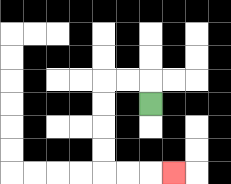{'start': '[6, 4]', 'end': '[7, 7]', 'path_directions': 'U,L,L,D,D,D,D,R,R,R', 'path_coordinates': '[[6, 4], [6, 3], [5, 3], [4, 3], [4, 4], [4, 5], [4, 6], [4, 7], [5, 7], [6, 7], [7, 7]]'}